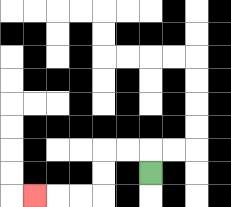{'start': '[6, 7]', 'end': '[1, 8]', 'path_directions': 'U,L,L,D,D,L,L,L', 'path_coordinates': '[[6, 7], [6, 6], [5, 6], [4, 6], [4, 7], [4, 8], [3, 8], [2, 8], [1, 8]]'}